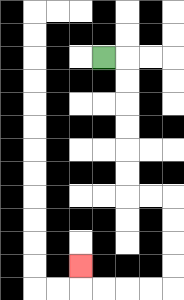{'start': '[4, 2]', 'end': '[3, 11]', 'path_directions': 'R,D,D,D,D,D,D,R,R,D,D,D,D,L,L,L,L,U', 'path_coordinates': '[[4, 2], [5, 2], [5, 3], [5, 4], [5, 5], [5, 6], [5, 7], [5, 8], [6, 8], [7, 8], [7, 9], [7, 10], [7, 11], [7, 12], [6, 12], [5, 12], [4, 12], [3, 12], [3, 11]]'}